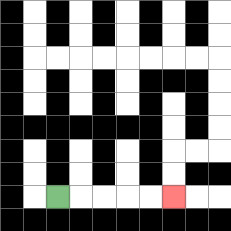{'start': '[2, 8]', 'end': '[7, 8]', 'path_directions': 'R,R,R,R,R', 'path_coordinates': '[[2, 8], [3, 8], [4, 8], [5, 8], [6, 8], [7, 8]]'}